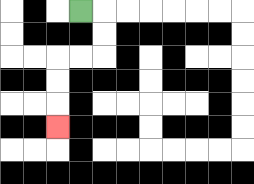{'start': '[3, 0]', 'end': '[2, 5]', 'path_directions': 'R,D,D,L,L,D,D,D', 'path_coordinates': '[[3, 0], [4, 0], [4, 1], [4, 2], [3, 2], [2, 2], [2, 3], [2, 4], [2, 5]]'}